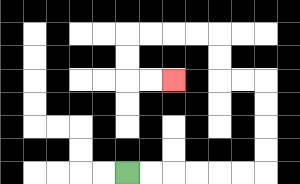{'start': '[5, 7]', 'end': '[7, 3]', 'path_directions': 'R,R,R,R,R,R,U,U,U,U,L,L,U,U,L,L,L,L,D,D,R,R', 'path_coordinates': '[[5, 7], [6, 7], [7, 7], [8, 7], [9, 7], [10, 7], [11, 7], [11, 6], [11, 5], [11, 4], [11, 3], [10, 3], [9, 3], [9, 2], [9, 1], [8, 1], [7, 1], [6, 1], [5, 1], [5, 2], [5, 3], [6, 3], [7, 3]]'}